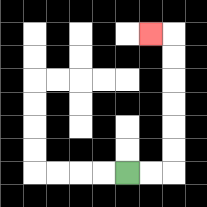{'start': '[5, 7]', 'end': '[6, 1]', 'path_directions': 'R,R,U,U,U,U,U,U,L', 'path_coordinates': '[[5, 7], [6, 7], [7, 7], [7, 6], [7, 5], [7, 4], [7, 3], [7, 2], [7, 1], [6, 1]]'}